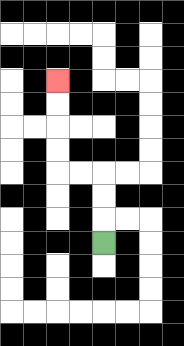{'start': '[4, 10]', 'end': '[2, 3]', 'path_directions': 'U,U,U,L,L,U,U,U,U', 'path_coordinates': '[[4, 10], [4, 9], [4, 8], [4, 7], [3, 7], [2, 7], [2, 6], [2, 5], [2, 4], [2, 3]]'}